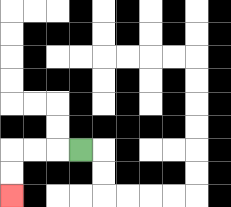{'start': '[3, 6]', 'end': '[0, 8]', 'path_directions': 'L,L,L,D,D', 'path_coordinates': '[[3, 6], [2, 6], [1, 6], [0, 6], [0, 7], [0, 8]]'}